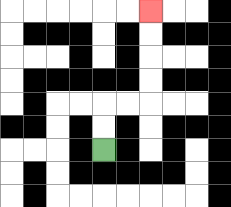{'start': '[4, 6]', 'end': '[6, 0]', 'path_directions': 'U,U,R,R,U,U,U,U', 'path_coordinates': '[[4, 6], [4, 5], [4, 4], [5, 4], [6, 4], [6, 3], [6, 2], [6, 1], [6, 0]]'}